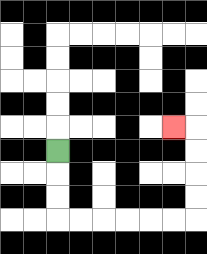{'start': '[2, 6]', 'end': '[7, 5]', 'path_directions': 'D,D,D,R,R,R,R,R,R,U,U,U,U,L', 'path_coordinates': '[[2, 6], [2, 7], [2, 8], [2, 9], [3, 9], [4, 9], [5, 9], [6, 9], [7, 9], [8, 9], [8, 8], [8, 7], [8, 6], [8, 5], [7, 5]]'}